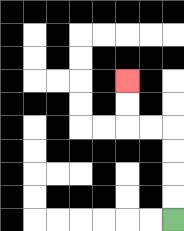{'start': '[7, 9]', 'end': '[5, 3]', 'path_directions': 'U,U,U,U,L,L,U,U', 'path_coordinates': '[[7, 9], [7, 8], [7, 7], [7, 6], [7, 5], [6, 5], [5, 5], [5, 4], [5, 3]]'}